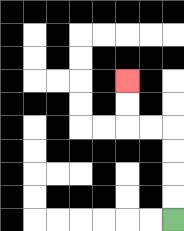{'start': '[7, 9]', 'end': '[5, 3]', 'path_directions': 'U,U,U,U,L,L,U,U', 'path_coordinates': '[[7, 9], [7, 8], [7, 7], [7, 6], [7, 5], [6, 5], [5, 5], [5, 4], [5, 3]]'}